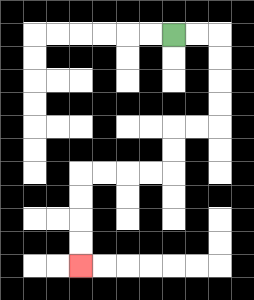{'start': '[7, 1]', 'end': '[3, 11]', 'path_directions': 'R,R,D,D,D,D,L,L,D,D,L,L,L,L,D,D,D,D', 'path_coordinates': '[[7, 1], [8, 1], [9, 1], [9, 2], [9, 3], [9, 4], [9, 5], [8, 5], [7, 5], [7, 6], [7, 7], [6, 7], [5, 7], [4, 7], [3, 7], [3, 8], [3, 9], [3, 10], [3, 11]]'}